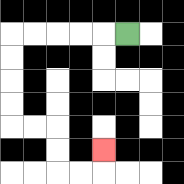{'start': '[5, 1]', 'end': '[4, 6]', 'path_directions': 'L,L,L,L,L,D,D,D,D,R,R,D,D,R,R,U', 'path_coordinates': '[[5, 1], [4, 1], [3, 1], [2, 1], [1, 1], [0, 1], [0, 2], [0, 3], [0, 4], [0, 5], [1, 5], [2, 5], [2, 6], [2, 7], [3, 7], [4, 7], [4, 6]]'}